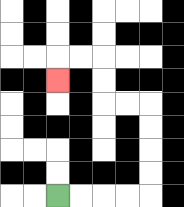{'start': '[2, 8]', 'end': '[2, 3]', 'path_directions': 'R,R,R,R,U,U,U,U,L,L,U,U,L,L,D', 'path_coordinates': '[[2, 8], [3, 8], [4, 8], [5, 8], [6, 8], [6, 7], [6, 6], [6, 5], [6, 4], [5, 4], [4, 4], [4, 3], [4, 2], [3, 2], [2, 2], [2, 3]]'}